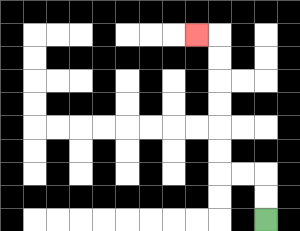{'start': '[11, 9]', 'end': '[8, 1]', 'path_directions': 'U,U,L,L,U,U,U,U,U,U,L', 'path_coordinates': '[[11, 9], [11, 8], [11, 7], [10, 7], [9, 7], [9, 6], [9, 5], [9, 4], [9, 3], [9, 2], [9, 1], [8, 1]]'}